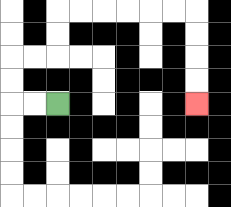{'start': '[2, 4]', 'end': '[8, 4]', 'path_directions': 'L,L,U,U,R,R,U,U,R,R,R,R,R,R,D,D,D,D', 'path_coordinates': '[[2, 4], [1, 4], [0, 4], [0, 3], [0, 2], [1, 2], [2, 2], [2, 1], [2, 0], [3, 0], [4, 0], [5, 0], [6, 0], [7, 0], [8, 0], [8, 1], [8, 2], [8, 3], [8, 4]]'}